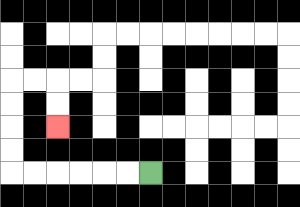{'start': '[6, 7]', 'end': '[2, 5]', 'path_directions': 'L,L,L,L,L,L,U,U,U,U,R,R,D,D', 'path_coordinates': '[[6, 7], [5, 7], [4, 7], [3, 7], [2, 7], [1, 7], [0, 7], [0, 6], [0, 5], [0, 4], [0, 3], [1, 3], [2, 3], [2, 4], [2, 5]]'}